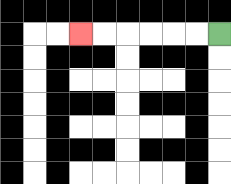{'start': '[9, 1]', 'end': '[3, 1]', 'path_directions': 'L,L,L,L,L,L', 'path_coordinates': '[[9, 1], [8, 1], [7, 1], [6, 1], [5, 1], [4, 1], [3, 1]]'}